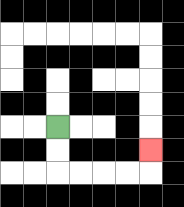{'start': '[2, 5]', 'end': '[6, 6]', 'path_directions': 'D,D,R,R,R,R,U', 'path_coordinates': '[[2, 5], [2, 6], [2, 7], [3, 7], [4, 7], [5, 7], [6, 7], [6, 6]]'}